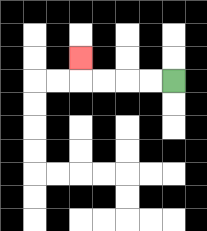{'start': '[7, 3]', 'end': '[3, 2]', 'path_directions': 'L,L,L,L,U', 'path_coordinates': '[[7, 3], [6, 3], [5, 3], [4, 3], [3, 3], [3, 2]]'}